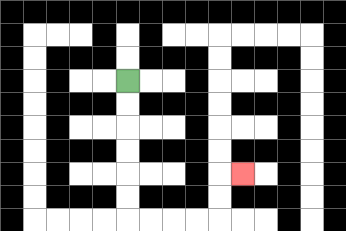{'start': '[5, 3]', 'end': '[10, 7]', 'path_directions': 'D,D,D,D,D,D,R,R,R,R,U,U,R', 'path_coordinates': '[[5, 3], [5, 4], [5, 5], [5, 6], [5, 7], [5, 8], [5, 9], [6, 9], [7, 9], [8, 9], [9, 9], [9, 8], [9, 7], [10, 7]]'}